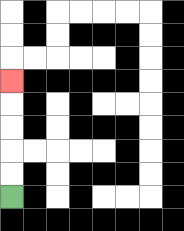{'start': '[0, 8]', 'end': '[0, 3]', 'path_directions': 'U,U,U,U,U', 'path_coordinates': '[[0, 8], [0, 7], [0, 6], [0, 5], [0, 4], [0, 3]]'}